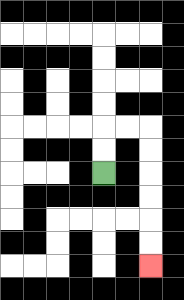{'start': '[4, 7]', 'end': '[6, 11]', 'path_directions': 'U,U,R,R,D,D,D,D,D,D', 'path_coordinates': '[[4, 7], [4, 6], [4, 5], [5, 5], [6, 5], [6, 6], [6, 7], [6, 8], [6, 9], [6, 10], [6, 11]]'}